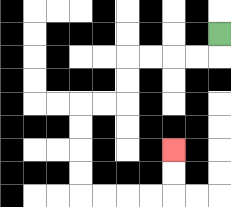{'start': '[9, 1]', 'end': '[7, 6]', 'path_directions': 'D,L,L,L,L,D,D,L,L,D,D,D,D,R,R,R,R,U,U', 'path_coordinates': '[[9, 1], [9, 2], [8, 2], [7, 2], [6, 2], [5, 2], [5, 3], [5, 4], [4, 4], [3, 4], [3, 5], [3, 6], [3, 7], [3, 8], [4, 8], [5, 8], [6, 8], [7, 8], [7, 7], [7, 6]]'}